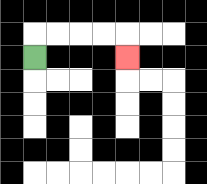{'start': '[1, 2]', 'end': '[5, 2]', 'path_directions': 'U,R,R,R,R,D', 'path_coordinates': '[[1, 2], [1, 1], [2, 1], [3, 1], [4, 1], [5, 1], [5, 2]]'}